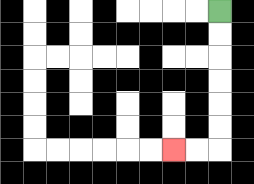{'start': '[9, 0]', 'end': '[7, 6]', 'path_directions': 'D,D,D,D,D,D,L,L', 'path_coordinates': '[[9, 0], [9, 1], [9, 2], [9, 3], [9, 4], [9, 5], [9, 6], [8, 6], [7, 6]]'}